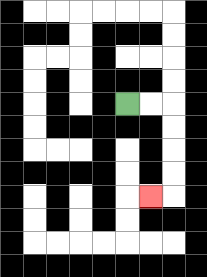{'start': '[5, 4]', 'end': '[6, 8]', 'path_directions': 'R,R,D,D,D,D,L', 'path_coordinates': '[[5, 4], [6, 4], [7, 4], [7, 5], [7, 6], [7, 7], [7, 8], [6, 8]]'}